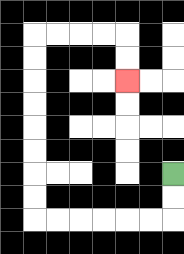{'start': '[7, 7]', 'end': '[5, 3]', 'path_directions': 'D,D,L,L,L,L,L,L,U,U,U,U,U,U,U,U,R,R,R,R,D,D', 'path_coordinates': '[[7, 7], [7, 8], [7, 9], [6, 9], [5, 9], [4, 9], [3, 9], [2, 9], [1, 9], [1, 8], [1, 7], [1, 6], [1, 5], [1, 4], [1, 3], [1, 2], [1, 1], [2, 1], [3, 1], [4, 1], [5, 1], [5, 2], [5, 3]]'}